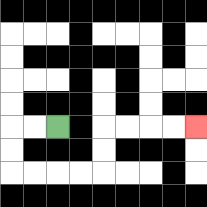{'start': '[2, 5]', 'end': '[8, 5]', 'path_directions': 'L,L,D,D,R,R,R,R,U,U,R,R,R,R', 'path_coordinates': '[[2, 5], [1, 5], [0, 5], [0, 6], [0, 7], [1, 7], [2, 7], [3, 7], [4, 7], [4, 6], [4, 5], [5, 5], [6, 5], [7, 5], [8, 5]]'}